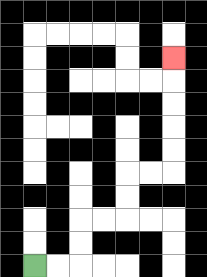{'start': '[1, 11]', 'end': '[7, 2]', 'path_directions': 'R,R,U,U,R,R,U,U,R,R,U,U,U,U,U', 'path_coordinates': '[[1, 11], [2, 11], [3, 11], [3, 10], [3, 9], [4, 9], [5, 9], [5, 8], [5, 7], [6, 7], [7, 7], [7, 6], [7, 5], [7, 4], [7, 3], [7, 2]]'}